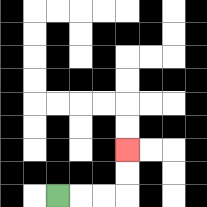{'start': '[2, 8]', 'end': '[5, 6]', 'path_directions': 'R,R,R,U,U', 'path_coordinates': '[[2, 8], [3, 8], [4, 8], [5, 8], [5, 7], [5, 6]]'}